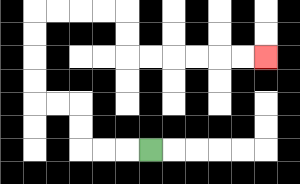{'start': '[6, 6]', 'end': '[11, 2]', 'path_directions': 'L,L,L,U,U,L,L,U,U,U,U,R,R,R,R,D,D,R,R,R,R,R,R', 'path_coordinates': '[[6, 6], [5, 6], [4, 6], [3, 6], [3, 5], [3, 4], [2, 4], [1, 4], [1, 3], [1, 2], [1, 1], [1, 0], [2, 0], [3, 0], [4, 0], [5, 0], [5, 1], [5, 2], [6, 2], [7, 2], [8, 2], [9, 2], [10, 2], [11, 2]]'}